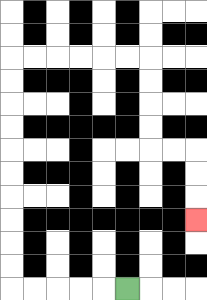{'start': '[5, 12]', 'end': '[8, 9]', 'path_directions': 'L,L,L,L,L,U,U,U,U,U,U,U,U,U,U,R,R,R,R,R,R,D,D,D,D,R,R,D,D,D', 'path_coordinates': '[[5, 12], [4, 12], [3, 12], [2, 12], [1, 12], [0, 12], [0, 11], [0, 10], [0, 9], [0, 8], [0, 7], [0, 6], [0, 5], [0, 4], [0, 3], [0, 2], [1, 2], [2, 2], [3, 2], [4, 2], [5, 2], [6, 2], [6, 3], [6, 4], [6, 5], [6, 6], [7, 6], [8, 6], [8, 7], [8, 8], [8, 9]]'}